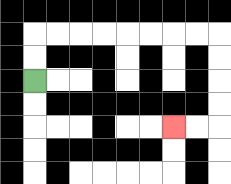{'start': '[1, 3]', 'end': '[7, 5]', 'path_directions': 'U,U,R,R,R,R,R,R,R,R,D,D,D,D,L,L', 'path_coordinates': '[[1, 3], [1, 2], [1, 1], [2, 1], [3, 1], [4, 1], [5, 1], [6, 1], [7, 1], [8, 1], [9, 1], [9, 2], [9, 3], [9, 4], [9, 5], [8, 5], [7, 5]]'}